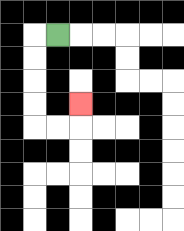{'start': '[2, 1]', 'end': '[3, 4]', 'path_directions': 'L,D,D,D,D,R,R,U', 'path_coordinates': '[[2, 1], [1, 1], [1, 2], [1, 3], [1, 4], [1, 5], [2, 5], [3, 5], [3, 4]]'}